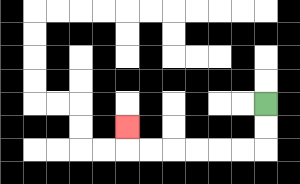{'start': '[11, 4]', 'end': '[5, 5]', 'path_directions': 'D,D,L,L,L,L,L,L,U', 'path_coordinates': '[[11, 4], [11, 5], [11, 6], [10, 6], [9, 6], [8, 6], [7, 6], [6, 6], [5, 6], [5, 5]]'}